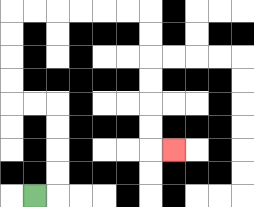{'start': '[1, 8]', 'end': '[7, 6]', 'path_directions': 'R,U,U,U,U,L,L,U,U,U,U,R,R,R,R,R,R,D,D,D,D,D,D,R', 'path_coordinates': '[[1, 8], [2, 8], [2, 7], [2, 6], [2, 5], [2, 4], [1, 4], [0, 4], [0, 3], [0, 2], [0, 1], [0, 0], [1, 0], [2, 0], [3, 0], [4, 0], [5, 0], [6, 0], [6, 1], [6, 2], [6, 3], [6, 4], [6, 5], [6, 6], [7, 6]]'}